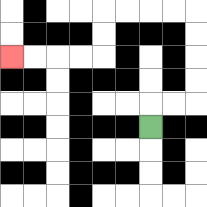{'start': '[6, 5]', 'end': '[0, 2]', 'path_directions': 'U,R,R,U,U,U,U,L,L,L,L,D,D,L,L,L,L', 'path_coordinates': '[[6, 5], [6, 4], [7, 4], [8, 4], [8, 3], [8, 2], [8, 1], [8, 0], [7, 0], [6, 0], [5, 0], [4, 0], [4, 1], [4, 2], [3, 2], [2, 2], [1, 2], [0, 2]]'}